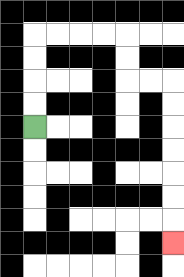{'start': '[1, 5]', 'end': '[7, 10]', 'path_directions': 'U,U,U,U,R,R,R,R,D,D,R,R,D,D,D,D,D,D,D', 'path_coordinates': '[[1, 5], [1, 4], [1, 3], [1, 2], [1, 1], [2, 1], [3, 1], [4, 1], [5, 1], [5, 2], [5, 3], [6, 3], [7, 3], [7, 4], [7, 5], [7, 6], [7, 7], [7, 8], [7, 9], [7, 10]]'}